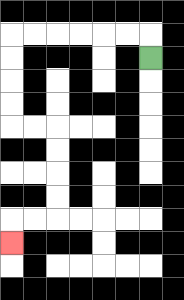{'start': '[6, 2]', 'end': '[0, 10]', 'path_directions': 'U,L,L,L,L,L,L,D,D,D,D,R,R,D,D,D,D,L,L,D', 'path_coordinates': '[[6, 2], [6, 1], [5, 1], [4, 1], [3, 1], [2, 1], [1, 1], [0, 1], [0, 2], [0, 3], [0, 4], [0, 5], [1, 5], [2, 5], [2, 6], [2, 7], [2, 8], [2, 9], [1, 9], [0, 9], [0, 10]]'}